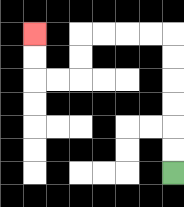{'start': '[7, 7]', 'end': '[1, 1]', 'path_directions': 'U,U,U,U,U,U,L,L,L,L,D,D,L,L,U,U', 'path_coordinates': '[[7, 7], [7, 6], [7, 5], [7, 4], [7, 3], [7, 2], [7, 1], [6, 1], [5, 1], [4, 1], [3, 1], [3, 2], [3, 3], [2, 3], [1, 3], [1, 2], [1, 1]]'}